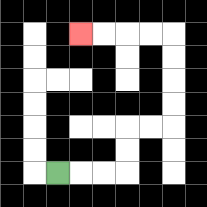{'start': '[2, 7]', 'end': '[3, 1]', 'path_directions': 'R,R,R,U,U,R,R,U,U,U,U,L,L,L,L', 'path_coordinates': '[[2, 7], [3, 7], [4, 7], [5, 7], [5, 6], [5, 5], [6, 5], [7, 5], [7, 4], [7, 3], [7, 2], [7, 1], [6, 1], [5, 1], [4, 1], [3, 1]]'}